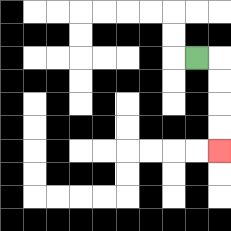{'start': '[8, 2]', 'end': '[9, 6]', 'path_directions': 'R,D,D,D,D', 'path_coordinates': '[[8, 2], [9, 2], [9, 3], [9, 4], [9, 5], [9, 6]]'}